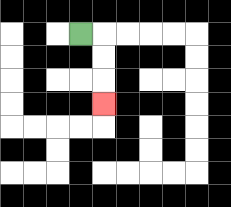{'start': '[3, 1]', 'end': '[4, 4]', 'path_directions': 'R,D,D,D', 'path_coordinates': '[[3, 1], [4, 1], [4, 2], [4, 3], [4, 4]]'}